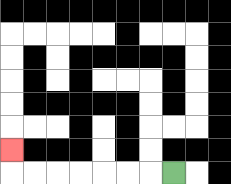{'start': '[7, 7]', 'end': '[0, 6]', 'path_directions': 'L,L,L,L,L,L,L,U', 'path_coordinates': '[[7, 7], [6, 7], [5, 7], [4, 7], [3, 7], [2, 7], [1, 7], [0, 7], [0, 6]]'}